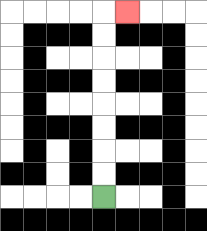{'start': '[4, 8]', 'end': '[5, 0]', 'path_directions': 'U,U,U,U,U,U,U,U,R', 'path_coordinates': '[[4, 8], [4, 7], [4, 6], [4, 5], [4, 4], [4, 3], [4, 2], [4, 1], [4, 0], [5, 0]]'}